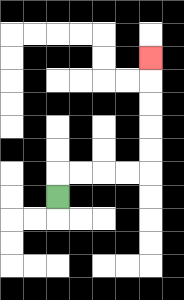{'start': '[2, 8]', 'end': '[6, 2]', 'path_directions': 'U,R,R,R,R,U,U,U,U,U', 'path_coordinates': '[[2, 8], [2, 7], [3, 7], [4, 7], [5, 7], [6, 7], [6, 6], [6, 5], [6, 4], [6, 3], [6, 2]]'}